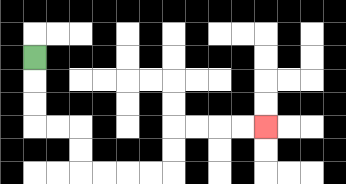{'start': '[1, 2]', 'end': '[11, 5]', 'path_directions': 'D,D,D,R,R,D,D,R,R,R,R,U,U,R,R,R,R', 'path_coordinates': '[[1, 2], [1, 3], [1, 4], [1, 5], [2, 5], [3, 5], [3, 6], [3, 7], [4, 7], [5, 7], [6, 7], [7, 7], [7, 6], [7, 5], [8, 5], [9, 5], [10, 5], [11, 5]]'}